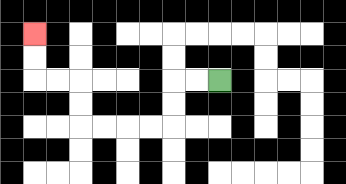{'start': '[9, 3]', 'end': '[1, 1]', 'path_directions': 'L,L,D,D,L,L,L,L,U,U,L,L,U,U', 'path_coordinates': '[[9, 3], [8, 3], [7, 3], [7, 4], [7, 5], [6, 5], [5, 5], [4, 5], [3, 5], [3, 4], [3, 3], [2, 3], [1, 3], [1, 2], [1, 1]]'}